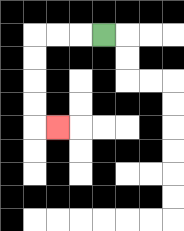{'start': '[4, 1]', 'end': '[2, 5]', 'path_directions': 'L,L,L,D,D,D,D,R', 'path_coordinates': '[[4, 1], [3, 1], [2, 1], [1, 1], [1, 2], [1, 3], [1, 4], [1, 5], [2, 5]]'}